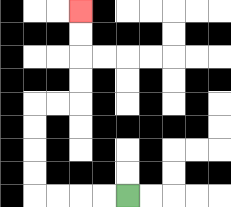{'start': '[5, 8]', 'end': '[3, 0]', 'path_directions': 'L,L,L,L,U,U,U,U,R,R,U,U,U,U', 'path_coordinates': '[[5, 8], [4, 8], [3, 8], [2, 8], [1, 8], [1, 7], [1, 6], [1, 5], [1, 4], [2, 4], [3, 4], [3, 3], [3, 2], [3, 1], [3, 0]]'}